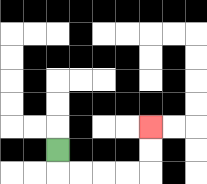{'start': '[2, 6]', 'end': '[6, 5]', 'path_directions': 'D,R,R,R,R,U,U', 'path_coordinates': '[[2, 6], [2, 7], [3, 7], [4, 7], [5, 7], [6, 7], [6, 6], [6, 5]]'}